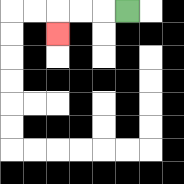{'start': '[5, 0]', 'end': '[2, 1]', 'path_directions': 'L,L,L,D', 'path_coordinates': '[[5, 0], [4, 0], [3, 0], [2, 0], [2, 1]]'}